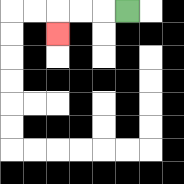{'start': '[5, 0]', 'end': '[2, 1]', 'path_directions': 'L,L,L,D', 'path_coordinates': '[[5, 0], [4, 0], [3, 0], [2, 0], [2, 1]]'}